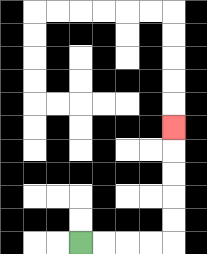{'start': '[3, 10]', 'end': '[7, 5]', 'path_directions': 'R,R,R,R,U,U,U,U,U', 'path_coordinates': '[[3, 10], [4, 10], [5, 10], [6, 10], [7, 10], [7, 9], [7, 8], [7, 7], [7, 6], [7, 5]]'}